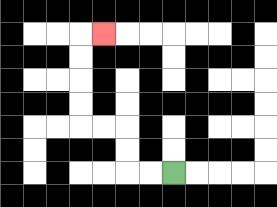{'start': '[7, 7]', 'end': '[4, 1]', 'path_directions': 'L,L,U,U,L,L,U,U,U,U,R', 'path_coordinates': '[[7, 7], [6, 7], [5, 7], [5, 6], [5, 5], [4, 5], [3, 5], [3, 4], [3, 3], [3, 2], [3, 1], [4, 1]]'}